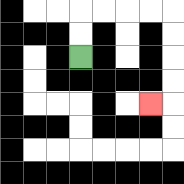{'start': '[3, 2]', 'end': '[6, 4]', 'path_directions': 'U,U,R,R,R,R,D,D,D,D,L', 'path_coordinates': '[[3, 2], [3, 1], [3, 0], [4, 0], [5, 0], [6, 0], [7, 0], [7, 1], [7, 2], [7, 3], [7, 4], [6, 4]]'}